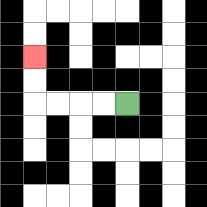{'start': '[5, 4]', 'end': '[1, 2]', 'path_directions': 'L,L,L,L,U,U', 'path_coordinates': '[[5, 4], [4, 4], [3, 4], [2, 4], [1, 4], [1, 3], [1, 2]]'}